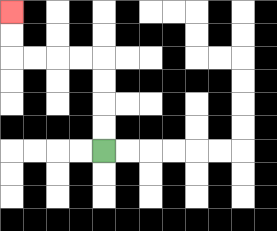{'start': '[4, 6]', 'end': '[0, 0]', 'path_directions': 'U,U,U,U,L,L,L,L,U,U', 'path_coordinates': '[[4, 6], [4, 5], [4, 4], [4, 3], [4, 2], [3, 2], [2, 2], [1, 2], [0, 2], [0, 1], [0, 0]]'}